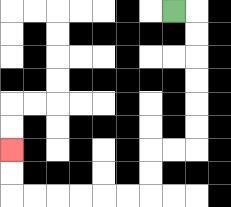{'start': '[7, 0]', 'end': '[0, 6]', 'path_directions': 'R,D,D,D,D,D,D,L,L,D,D,L,L,L,L,L,L,U,U', 'path_coordinates': '[[7, 0], [8, 0], [8, 1], [8, 2], [8, 3], [8, 4], [8, 5], [8, 6], [7, 6], [6, 6], [6, 7], [6, 8], [5, 8], [4, 8], [3, 8], [2, 8], [1, 8], [0, 8], [0, 7], [0, 6]]'}